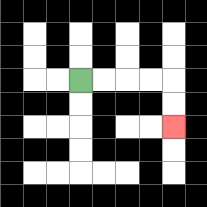{'start': '[3, 3]', 'end': '[7, 5]', 'path_directions': 'R,R,R,R,D,D', 'path_coordinates': '[[3, 3], [4, 3], [5, 3], [6, 3], [7, 3], [7, 4], [7, 5]]'}